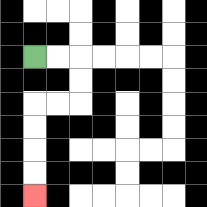{'start': '[1, 2]', 'end': '[1, 8]', 'path_directions': 'R,R,D,D,L,L,D,D,D,D', 'path_coordinates': '[[1, 2], [2, 2], [3, 2], [3, 3], [3, 4], [2, 4], [1, 4], [1, 5], [1, 6], [1, 7], [1, 8]]'}